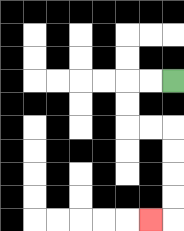{'start': '[7, 3]', 'end': '[6, 9]', 'path_directions': 'L,L,D,D,R,R,D,D,D,D,L', 'path_coordinates': '[[7, 3], [6, 3], [5, 3], [5, 4], [5, 5], [6, 5], [7, 5], [7, 6], [7, 7], [7, 8], [7, 9], [6, 9]]'}